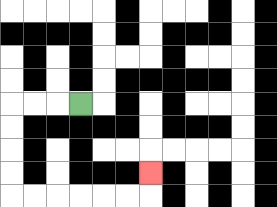{'start': '[3, 4]', 'end': '[6, 7]', 'path_directions': 'L,L,L,D,D,D,D,R,R,R,R,R,R,U', 'path_coordinates': '[[3, 4], [2, 4], [1, 4], [0, 4], [0, 5], [0, 6], [0, 7], [0, 8], [1, 8], [2, 8], [3, 8], [4, 8], [5, 8], [6, 8], [6, 7]]'}